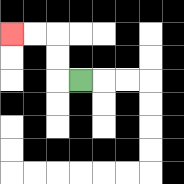{'start': '[3, 3]', 'end': '[0, 1]', 'path_directions': 'L,U,U,L,L', 'path_coordinates': '[[3, 3], [2, 3], [2, 2], [2, 1], [1, 1], [0, 1]]'}